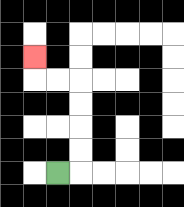{'start': '[2, 7]', 'end': '[1, 2]', 'path_directions': 'R,U,U,U,U,L,L,U', 'path_coordinates': '[[2, 7], [3, 7], [3, 6], [3, 5], [3, 4], [3, 3], [2, 3], [1, 3], [1, 2]]'}